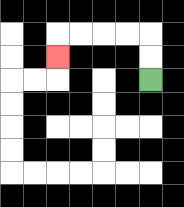{'start': '[6, 3]', 'end': '[2, 2]', 'path_directions': 'U,U,L,L,L,L,D', 'path_coordinates': '[[6, 3], [6, 2], [6, 1], [5, 1], [4, 1], [3, 1], [2, 1], [2, 2]]'}